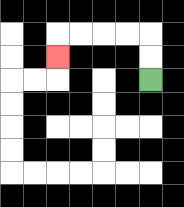{'start': '[6, 3]', 'end': '[2, 2]', 'path_directions': 'U,U,L,L,L,L,D', 'path_coordinates': '[[6, 3], [6, 2], [6, 1], [5, 1], [4, 1], [3, 1], [2, 1], [2, 2]]'}